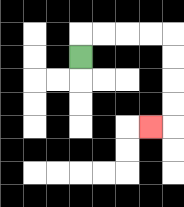{'start': '[3, 2]', 'end': '[6, 5]', 'path_directions': 'U,R,R,R,R,D,D,D,D,L', 'path_coordinates': '[[3, 2], [3, 1], [4, 1], [5, 1], [6, 1], [7, 1], [7, 2], [7, 3], [7, 4], [7, 5], [6, 5]]'}